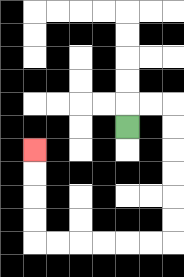{'start': '[5, 5]', 'end': '[1, 6]', 'path_directions': 'U,R,R,D,D,D,D,D,D,L,L,L,L,L,L,U,U,U,U', 'path_coordinates': '[[5, 5], [5, 4], [6, 4], [7, 4], [7, 5], [7, 6], [7, 7], [7, 8], [7, 9], [7, 10], [6, 10], [5, 10], [4, 10], [3, 10], [2, 10], [1, 10], [1, 9], [1, 8], [1, 7], [1, 6]]'}